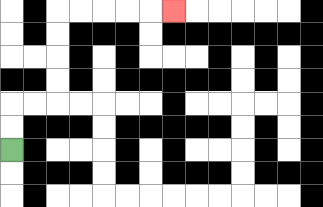{'start': '[0, 6]', 'end': '[7, 0]', 'path_directions': 'U,U,R,R,U,U,U,U,R,R,R,R,R', 'path_coordinates': '[[0, 6], [0, 5], [0, 4], [1, 4], [2, 4], [2, 3], [2, 2], [2, 1], [2, 0], [3, 0], [4, 0], [5, 0], [6, 0], [7, 0]]'}